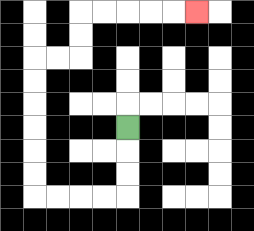{'start': '[5, 5]', 'end': '[8, 0]', 'path_directions': 'D,D,D,L,L,L,L,U,U,U,U,U,U,R,R,U,U,R,R,R,R,R', 'path_coordinates': '[[5, 5], [5, 6], [5, 7], [5, 8], [4, 8], [3, 8], [2, 8], [1, 8], [1, 7], [1, 6], [1, 5], [1, 4], [1, 3], [1, 2], [2, 2], [3, 2], [3, 1], [3, 0], [4, 0], [5, 0], [6, 0], [7, 0], [8, 0]]'}